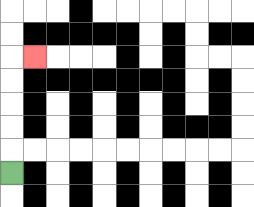{'start': '[0, 7]', 'end': '[1, 2]', 'path_directions': 'U,U,U,U,U,R', 'path_coordinates': '[[0, 7], [0, 6], [0, 5], [0, 4], [0, 3], [0, 2], [1, 2]]'}